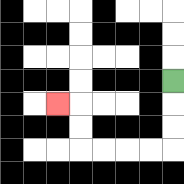{'start': '[7, 3]', 'end': '[2, 4]', 'path_directions': 'D,D,D,L,L,L,L,U,U,L', 'path_coordinates': '[[7, 3], [7, 4], [7, 5], [7, 6], [6, 6], [5, 6], [4, 6], [3, 6], [3, 5], [3, 4], [2, 4]]'}